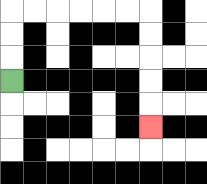{'start': '[0, 3]', 'end': '[6, 5]', 'path_directions': 'U,U,U,R,R,R,R,R,R,D,D,D,D,D', 'path_coordinates': '[[0, 3], [0, 2], [0, 1], [0, 0], [1, 0], [2, 0], [3, 0], [4, 0], [5, 0], [6, 0], [6, 1], [6, 2], [6, 3], [6, 4], [6, 5]]'}